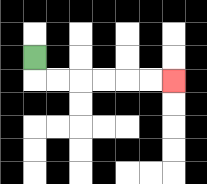{'start': '[1, 2]', 'end': '[7, 3]', 'path_directions': 'D,R,R,R,R,R,R', 'path_coordinates': '[[1, 2], [1, 3], [2, 3], [3, 3], [4, 3], [5, 3], [6, 3], [7, 3]]'}